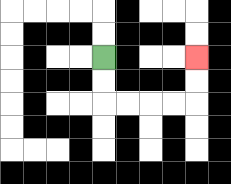{'start': '[4, 2]', 'end': '[8, 2]', 'path_directions': 'D,D,R,R,R,R,U,U', 'path_coordinates': '[[4, 2], [4, 3], [4, 4], [5, 4], [6, 4], [7, 4], [8, 4], [8, 3], [8, 2]]'}